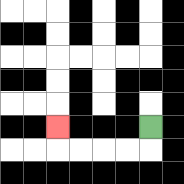{'start': '[6, 5]', 'end': '[2, 5]', 'path_directions': 'D,L,L,L,L,U', 'path_coordinates': '[[6, 5], [6, 6], [5, 6], [4, 6], [3, 6], [2, 6], [2, 5]]'}